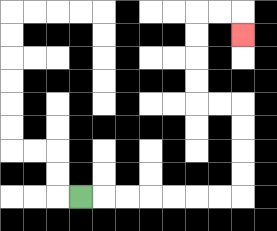{'start': '[3, 8]', 'end': '[10, 1]', 'path_directions': 'R,R,R,R,R,R,R,U,U,U,U,L,L,U,U,U,U,R,R,D', 'path_coordinates': '[[3, 8], [4, 8], [5, 8], [6, 8], [7, 8], [8, 8], [9, 8], [10, 8], [10, 7], [10, 6], [10, 5], [10, 4], [9, 4], [8, 4], [8, 3], [8, 2], [8, 1], [8, 0], [9, 0], [10, 0], [10, 1]]'}